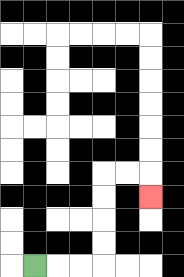{'start': '[1, 11]', 'end': '[6, 8]', 'path_directions': 'R,R,R,U,U,U,U,R,R,D', 'path_coordinates': '[[1, 11], [2, 11], [3, 11], [4, 11], [4, 10], [4, 9], [4, 8], [4, 7], [5, 7], [6, 7], [6, 8]]'}